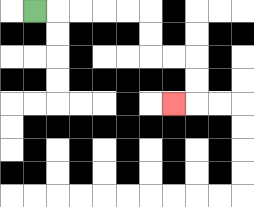{'start': '[1, 0]', 'end': '[7, 4]', 'path_directions': 'R,R,R,R,R,D,D,R,R,D,D,L', 'path_coordinates': '[[1, 0], [2, 0], [3, 0], [4, 0], [5, 0], [6, 0], [6, 1], [6, 2], [7, 2], [8, 2], [8, 3], [8, 4], [7, 4]]'}